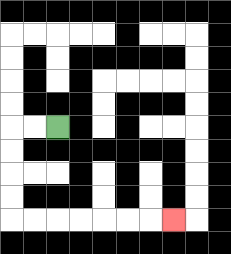{'start': '[2, 5]', 'end': '[7, 9]', 'path_directions': 'L,L,D,D,D,D,R,R,R,R,R,R,R', 'path_coordinates': '[[2, 5], [1, 5], [0, 5], [0, 6], [0, 7], [0, 8], [0, 9], [1, 9], [2, 9], [3, 9], [4, 9], [5, 9], [6, 9], [7, 9]]'}